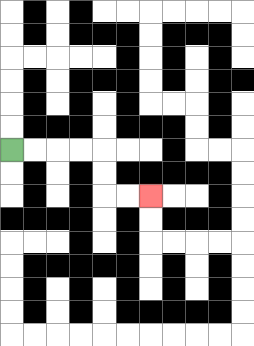{'start': '[0, 6]', 'end': '[6, 8]', 'path_directions': 'R,R,R,R,D,D,R,R', 'path_coordinates': '[[0, 6], [1, 6], [2, 6], [3, 6], [4, 6], [4, 7], [4, 8], [5, 8], [6, 8]]'}